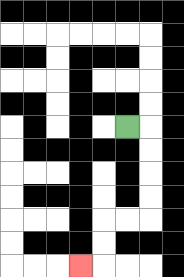{'start': '[5, 5]', 'end': '[3, 11]', 'path_directions': 'R,D,D,D,D,L,L,D,D,L', 'path_coordinates': '[[5, 5], [6, 5], [6, 6], [6, 7], [6, 8], [6, 9], [5, 9], [4, 9], [4, 10], [4, 11], [3, 11]]'}